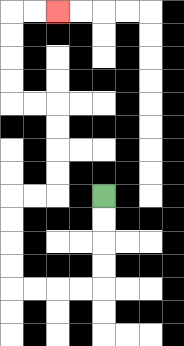{'start': '[4, 8]', 'end': '[2, 0]', 'path_directions': 'D,D,D,D,L,L,L,L,U,U,U,U,R,R,U,U,U,U,L,L,U,U,U,U,R,R', 'path_coordinates': '[[4, 8], [4, 9], [4, 10], [4, 11], [4, 12], [3, 12], [2, 12], [1, 12], [0, 12], [0, 11], [0, 10], [0, 9], [0, 8], [1, 8], [2, 8], [2, 7], [2, 6], [2, 5], [2, 4], [1, 4], [0, 4], [0, 3], [0, 2], [0, 1], [0, 0], [1, 0], [2, 0]]'}